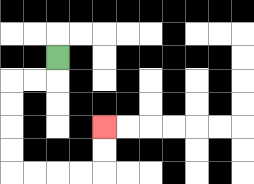{'start': '[2, 2]', 'end': '[4, 5]', 'path_directions': 'D,L,L,D,D,D,D,R,R,R,R,U,U', 'path_coordinates': '[[2, 2], [2, 3], [1, 3], [0, 3], [0, 4], [0, 5], [0, 6], [0, 7], [1, 7], [2, 7], [3, 7], [4, 7], [4, 6], [4, 5]]'}